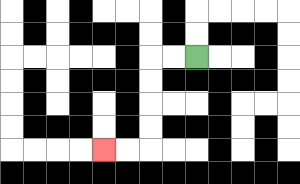{'start': '[8, 2]', 'end': '[4, 6]', 'path_directions': 'L,L,D,D,D,D,L,L', 'path_coordinates': '[[8, 2], [7, 2], [6, 2], [6, 3], [6, 4], [6, 5], [6, 6], [5, 6], [4, 6]]'}